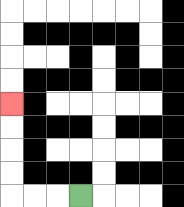{'start': '[3, 8]', 'end': '[0, 4]', 'path_directions': 'L,L,L,U,U,U,U', 'path_coordinates': '[[3, 8], [2, 8], [1, 8], [0, 8], [0, 7], [0, 6], [0, 5], [0, 4]]'}